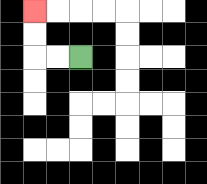{'start': '[3, 2]', 'end': '[1, 0]', 'path_directions': 'L,L,U,U', 'path_coordinates': '[[3, 2], [2, 2], [1, 2], [1, 1], [1, 0]]'}